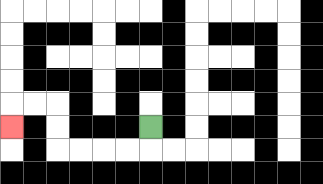{'start': '[6, 5]', 'end': '[0, 5]', 'path_directions': 'D,L,L,L,L,U,U,L,L,D', 'path_coordinates': '[[6, 5], [6, 6], [5, 6], [4, 6], [3, 6], [2, 6], [2, 5], [2, 4], [1, 4], [0, 4], [0, 5]]'}